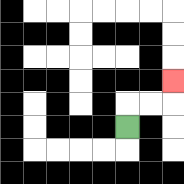{'start': '[5, 5]', 'end': '[7, 3]', 'path_directions': 'U,R,R,U', 'path_coordinates': '[[5, 5], [5, 4], [6, 4], [7, 4], [7, 3]]'}